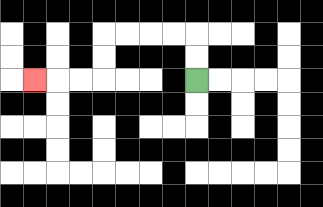{'start': '[8, 3]', 'end': '[1, 3]', 'path_directions': 'U,U,L,L,L,L,D,D,L,L,L', 'path_coordinates': '[[8, 3], [8, 2], [8, 1], [7, 1], [6, 1], [5, 1], [4, 1], [4, 2], [4, 3], [3, 3], [2, 3], [1, 3]]'}